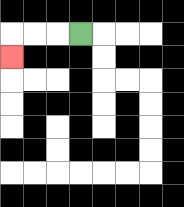{'start': '[3, 1]', 'end': '[0, 2]', 'path_directions': 'L,L,L,D', 'path_coordinates': '[[3, 1], [2, 1], [1, 1], [0, 1], [0, 2]]'}